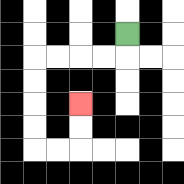{'start': '[5, 1]', 'end': '[3, 4]', 'path_directions': 'D,L,L,L,L,D,D,D,D,R,R,U,U', 'path_coordinates': '[[5, 1], [5, 2], [4, 2], [3, 2], [2, 2], [1, 2], [1, 3], [1, 4], [1, 5], [1, 6], [2, 6], [3, 6], [3, 5], [3, 4]]'}